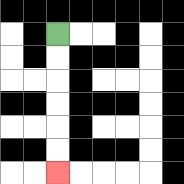{'start': '[2, 1]', 'end': '[2, 7]', 'path_directions': 'D,D,D,D,D,D', 'path_coordinates': '[[2, 1], [2, 2], [2, 3], [2, 4], [2, 5], [2, 6], [2, 7]]'}